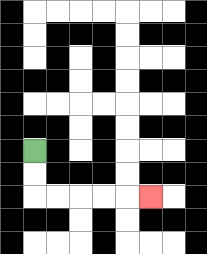{'start': '[1, 6]', 'end': '[6, 8]', 'path_directions': 'D,D,R,R,R,R,R', 'path_coordinates': '[[1, 6], [1, 7], [1, 8], [2, 8], [3, 8], [4, 8], [5, 8], [6, 8]]'}